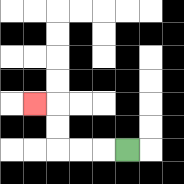{'start': '[5, 6]', 'end': '[1, 4]', 'path_directions': 'L,L,L,U,U,L', 'path_coordinates': '[[5, 6], [4, 6], [3, 6], [2, 6], [2, 5], [2, 4], [1, 4]]'}